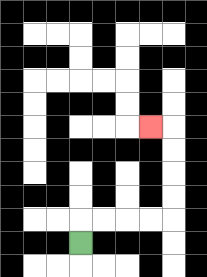{'start': '[3, 10]', 'end': '[6, 5]', 'path_directions': 'U,R,R,R,R,U,U,U,U,L', 'path_coordinates': '[[3, 10], [3, 9], [4, 9], [5, 9], [6, 9], [7, 9], [7, 8], [7, 7], [7, 6], [7, 5], [6, 5]]'}